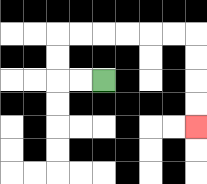{'start': '[4, 3]', 'end': '[8, 5]', 'path_directions': 'L,L,U,U,R,R,R,R,R,R,D,D,D,D', 'path_coordinates': '[[4, 3], [3, 3], [2, 3], [2, 2], [2, 1], [3, 1], [4, 1], [5, 1], [6, 1], [7, 1], [8, 1], [8, 2], [8, 3], [8, 4], [8, 5]]'}